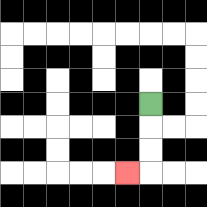{'start': '[6, 4]', 'end': '[5, 7]', 'path_directions': 'D,D,D,L', 'path_coordinates': '[[6, 4], [6, 5], [6, 6], [6, 7], [5, 7]]'}